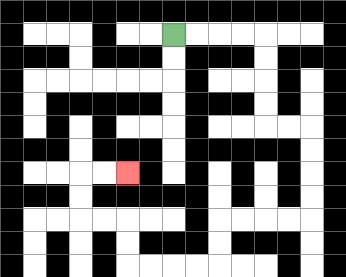{'start': '[7, 1]', 'end': '[5, 7]', 'path_directions': 'R,R,R,R,D,D,D,D,R,R,D,D,D,D,L,L,L,L,D,D,L,L,L,L,U,U,L,L,U,U,R,R', 'path_coordinates': '[[7, 1], [8, 1], [9, 1], [10, 1], [11, 1], [11, 2], [11, 3], [11, 4], [11, 5], [12, 5], [13, 5], [13, 6], [13, 7], [13, 8], [13, 9], [12, 9], [11, 9], [10, 9], [9, 9], [9, 10], [9, 11], [8, 11], [7, 11], [6, 11], [5, 11], [5, 10], [5, 9], [4, 9], [3, 9], [3, 8], [3, 7], [4, 7], [5, 7]]'}